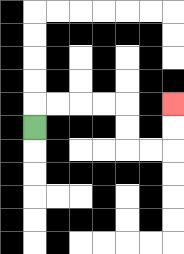{'start': '[1, 5]', 'end': '[7, 4]', 'path_directions': 'U,R,R,R,R,D,D,R,R,U,U', 'path_coordinates': '[[1, 5], [1, 4], [2, 4], [3, 4], [4, 4], [5, 4], [5, 5], [5, 6], [6, 6], [7, 6], [7, 5], [7, 4]]'}